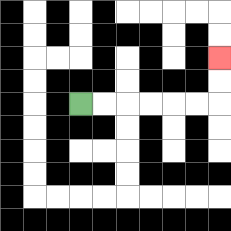{'start': '[3, 4]', 'end': '[9, 2]', 'path_directions': 'R,R,R,R,R,R,U,U', 'path_coordinates': '[[3, 4], [4, 4], [5, 4], [6, 4], [7, 4], [8, 4], [9, 4], [9, 3], [9, 2]]'}